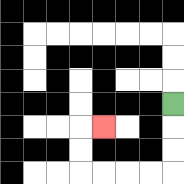{'start': '[7, 4]', 'end': '[4, 5]', 'path_directions': 'D,D,D,L,L,L,L,U,U,R', 'path_coordinates': '[[7, 4], [7, 5], [7, 6], [7, 7], [6, 7], [5, 7], [4, 7], [3, 7], [3, 6], [3, 5], [4, 5]]'}